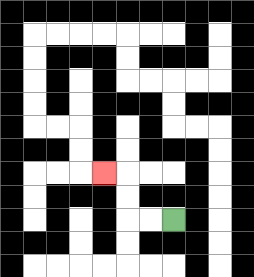{'start': '[7, 9]', 'end': '[4, 7]', 'path_directions': 'L,L,U,U,L', 'path_coordinates': '[[7, 9], [6, 9], [5, 9], [5, 8], [5, 7], [4, 7]]'}